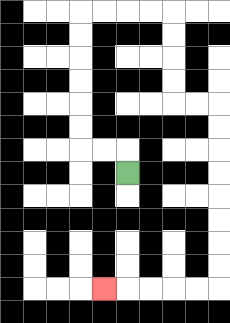{'start': '[5, 7]', 'end': '[4, 12]', 'path_directions': 'U,L,L,U,U,U,U,U,U,R,R,R,R,D,D,D,D,R,R,D,D,D,D,D,D,D,D,L,L,L,L,L', 'path_coordinates': '[[5, 7], [5, 6], [4, 6], [3, 6], [3, 5], [3, 4], [3, 3], [3, 2], [3, 1], [3, 0], [4, 0], [5, 0], [6, 0], [7, 0], [7, 1], [7, 2], [7, 3], [7, 4], [8, 4], [9, 4], [9, 5], [9, 6], [9, 7], [9, 8], [9, 9], [9, 10], [9, 11], [9, 12], [8, 12], [7, 12], [6, 12], [5, 12], [4, 12]]'}